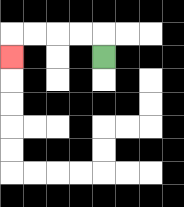{'start': '[4, 2]', 'end': '[0, 2]', 'path_directions': 'U,L,L,L,L,D', 'path_coordinates': '[[4, 2], [4, 1], [3, 1], [2, 1], [1, 1], [0, 1], [0, 2]]'}